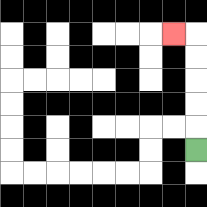{'start': '[8, 6]', 'end': '[7, 1]', 'path_directions': 'U,U,U,U,U,L', 'path_coordinates': '[[8, 6], [8, 5], [8, 4], [8, 3], [8, 2], [8, 1], [7, 1]]'}